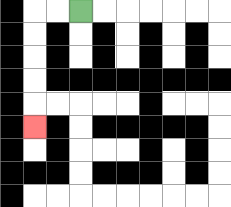{'start': '[3, 0]', 'end': '[1, 5]', 'path_directions': 'L,L,D,D,D,D,D', 'path_coordinates': '[[3, 0], [2, 0], [1, 0], [1, 1], [1, 2], [1, 3], [1, 4], [1, 5]]'}